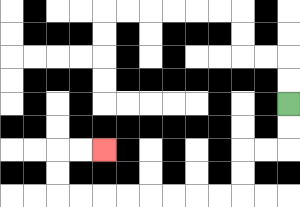{'start': '[12, 4]', 'end': '[4, 6]', 'path_directions': 'D,D,L,L,D,D,L,L,L,L,L,L,L,L,U,U,R,R', 'path_coordinates': '[[12, 4], [12, 5], [12, 6], [11, 6], [10, 6], [10, 7], [10, 8], [9, 8], [8, 8], [7, 8], [6, 8], [5, 8], [4, 8], [3, 8], [2, 8], [2, 7], [2, 6], [3, 6], [4, 6]]'}